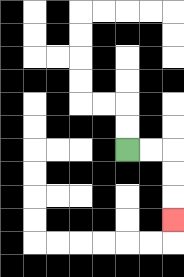{'start': '[5, 6]', 'end': '[7, 9]', 'path_directions': 'R,R,D,D,D', 'path_coordinates': '[[5, 6], [6, 6], [7, 6], [7, 7], [7, 8], [7, 9]]'}